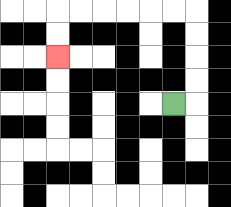{'start': '[7, 4]', 'end': '[2, 2]', 'path_directions': 'R,U,U,U,U,L,L,L,L,L,L,D,D', 'path_coordinates': '[[7, 4], [8, 4], [8, 3], [8, 2], [8, 1], [8, 0], [7, 0], [6, 0], [5, 0], [4, 0], [3, 0], [2, 0], [2, 1], [2, 2]]'}